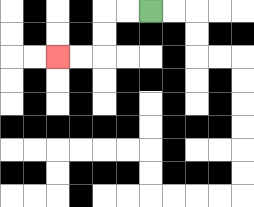{'start': '[6, 0]', 'end': '[2, 2]', 'path_directions': 'L,L,D,D,L,L', 'path_coordinates': '[[6, 0], [5, 0], [4, 0], [4, 1], [4, 2], [3, 2], [2, 2]]'}